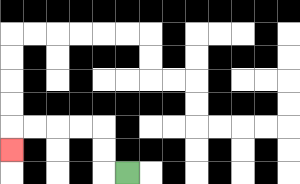{'start': '[5, 7]', 'end': '[0, 6]', 'path_directions': 'L,U,U,L,L,L,L,D', 'path_coordinates': '[[5, 7], [4, 7], [4, 6], [4, 5], [3, 5], [2, 5], [1, 5], [0, 5], [0, 6]]'}